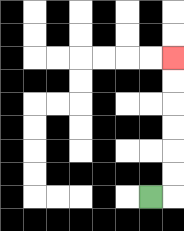{'start': '[6, 8]', 'end': '[7, 2]', 'path_directions': 'R,U,U,U,U,U,U', 'path_coordinates': '[[6, 8], [7, 8], [7, 7], [7, 6], [7, 5], [7, 4], [7, 3], [7, 2]]'}